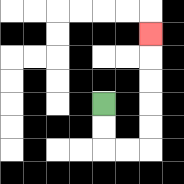{'start': '[4, 4]', 'end': '[6, 1]', 'path_directions': 'D,D,R,R,U,U,U,U,U', 'path_coordinates': '[[4, 4], [4, 5], [4, 6], [5, 6], [6, 6], [6, 5], [6, 4], [6, 3], [6, 2], [6, 1]]'}